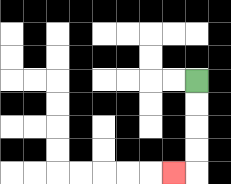{'start': '[8, 3]', 'end': '[7, 7]', 'path_directions': 'D,D,D,D,L', 'path_coordinates': '[[8, 3], [8, 4], [8, 5], [8, 6], [8, 7], [7, 7]]'}